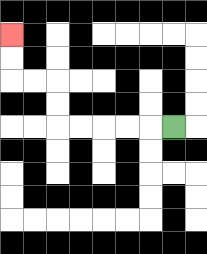{'start': '[7, 5]', 'end': '[0, 1]', 'path_directions': 'L,L,L,L,L,U,U,L,L,U,U', 'path_coordinates': '[[7, 5], [6, 5], [5, 5], [4, 5], [3, 5], [2, 5], [2, 4], [2, 3], [1, 3], [0, 3], [0, 2], [0, 1]]'}